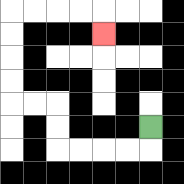{'start': '[6, 5]', 'end': '[4, 1]', 'path_directions': 'D,L,L,L,L,U,U,L,L,U,U,U,U,R,R,R,R,D', 'path_coordinates': '[[6, 5], [6, 6], [5, 6], [4, 6], [3, 6], [2, 6], [2, 5], [2, 4], [1, 4], [0, 4], [0, 3], [0, 2], [0, 1], [0, 0], [1, 0], [2, 0], [3, 0], [4, 0], [4, 1]]'}